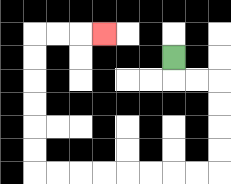{'start': '[7, 2]', 'end': '[4, 1]', 'path_directions': 'D,R,R,D,D,D,D,L,L,L,L,L,L,L,L,U,U,U,U,U,U,R,R,R', 'path_coordinates': '[[7, 2], [7, 3], [8, 3], [9, 3], [9, 4], [9, 5], [9, 6], [9, 7], [8, 7], [7, 7], [6, 7], [5, 7], [4, 7], [3, 7], [2, 7], [1, 7], [1, 6], [1, 5], [1, 4], [1, 3], [1, 2], [1, 1], [2, 1], [3, 1], [4, 1]]'}